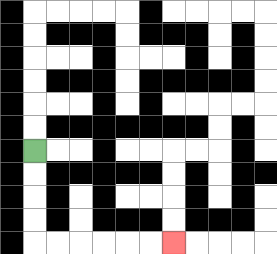{'start': '[1, 6]', 'end': '[7, 10]', 'path_directions': 'D,D,D,D,R,R,R,R,R,R', 'path_coordinates': '[[1, 6], [1, 7], [1, 8], [1, 9], [1, 10], [2, 10], [3, 10], [4, 10], [5, 10], [6, 10], [7, 10]]'}